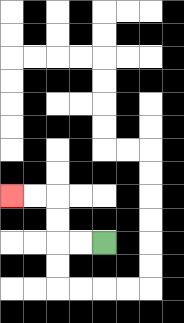{'start': '[4, 10]', 'end': '[0, 8]', 'path_directions': 'L,L,U,U,L,L', 'path_coordinates': '[[4, 10], [3, 10], [2, 10], [2, 9], [2, 8], [1, 8], [0, 8]]'}